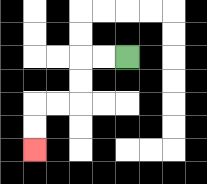{'start': '[5, 2]', 'end': '[1, 6]', 'path_directions': 'L,L,D,D,L,L,D,D', 'path_coordinates': '[[5, 2], [4, 2], [3, 2], [3, 3], [3, 4], [2, 4], [1, 4], [1, 5], [1, 6]]'}